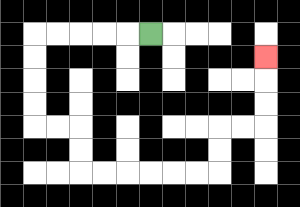{'start': '[6, 1]', 'end': '[11, 2]', 'path_directions': 'L,L,L,L,L,D,D,D,D,R,R,D,D,R,R,R,R,R,R,U,U,R,R,U,U,U', 'path_coordinates': '[[6, 1], [5, 1], [4, 1], [3, 1], [2, 1], [1, 1], [1, 2], [1, 3], [1, 4], [1, 5], [2, 5], [3, 5], [3, 6], [3, 7], [4, 7], [5, 7], [6, 7], [7, 7], [8, 7], [9, 7], [9, 6], [9, 5], [10, 5], [11, 5], [11, 4], [11, 3], [11, 2]]'}